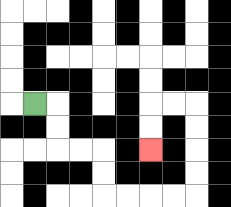{'start': '[1, 4]', 'end': '[6, 6]', 'path_directions': 'R,D,D,R,R,D,D,R,R,R,R,U,U,U,U,L,L,D,D', 'path_coordinates': '[[1, 4], [2, 4], [2, 5], [2, 6], [3, 6], [4, 6], [4, 7], [4, 8], [5, 8], [6, 8], [7, 8], [8, 8], [8, 7], [8, 6], [8, 5], [8, 4], [7, 4], [6, 4], [6, 5], [6, 6]]'}